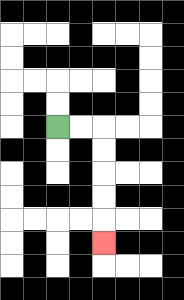{'start': '[2, 5]', 'end': '[4, 10]', 'path_directions': 'R,R,D,D,D,D,D', 'path_coordinates': '[[2, 5], [3, 5], [4, 5], [4, 6], [4, 7], [4, 8], [4, 9], [4, 10]]'}